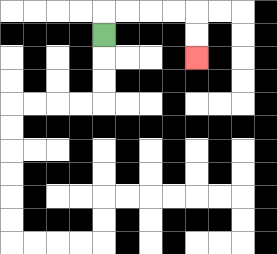{'start': '[4, 1]', 'end': '[8, 2]', 'path_directions': 'U,R,R,R,R,D,D', 'path_coordinates': '[[4, 1], [4, 0], [5, 0], [6, 0], [7, 0], [8, 0], [8, 1], [8, 2]]'}